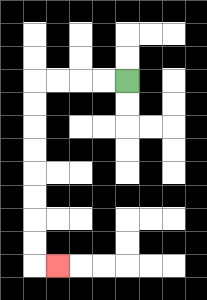{'start': '[5, 3]', 'end': '[2, 11]', 'path_directions': 'L,L,L,L,D,D,D,D,D,D,D,D,R', 'path_coordinates': '[[5, 3], [4, 3], [3, 3], [2, 3], [1, 3], [1, 4], [1, 5], [1, 6], [1, 7], [1, 8], [1, 9], [1, 10], [1, 11], [2, 11]]'}